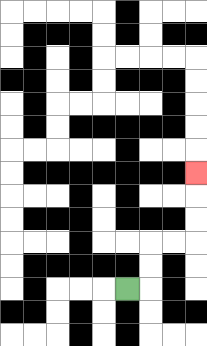{'start': '[5, 12]', 'end': '[8, 7]', 'path_directions': 'R,U,U,R,R,U,U,U', 'path_coordinates': '[[5, 12], [6, 12], [6, 11], [6, 10], [7, 10], [8, 10], [8, 9], [8, 8], [8, 7]]'}